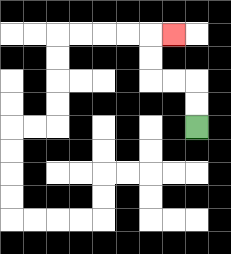{'start': '[8, 5]', 'end': '[7, 1]', 'path_directions': 'U,U,L,L,U,U,R', 'path_coordinates': '[[8, 5], [8, 4], [8, 3], [7, 3], [6, 3], [6, 2], [6, 1], [7, 1]]'}